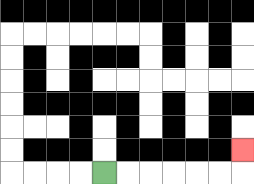{'start': '[4, 7]', 'end': '[10, 6]', 'path_directions': 'R,R,R,R,R,R,U', 'path_coordinates': '[[4, 7], [5, 7], [6, 7], [7, 7], [8, 7], [9, 7], [10, 7], [10, 6]]'}